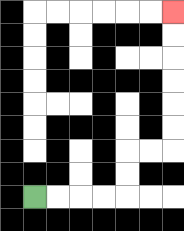{'start': '[1, 8]', 'end': '[7, 0]', 'path_directions': 'R,R,R,R,U,U,R,R,U,U,U,U,U,U', 'path_coordinates': '[[1, 8], [2, 8], [3, 8], [4, 8], [5, 8], [5, 7], [5, 6], [6, 6], [7, 6], [7, 5], [7, 4], [7, 3], [7, 2], [7, 1], [7, 0]]'}